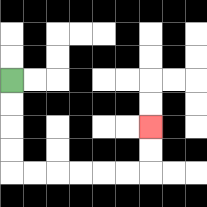{'start': '[0, 3]', 'end': '[6, 5]', 'path_directions': 'D,D,D,D,R,R,R,R,R,R,U,U', 'path_coordinates': '[[0, 3], [0, 4], [0, 5], [0, 6], [0, 7], [1, 7], [2, 7], [3, 7], [4, 7], [5, 7], [6, 7], [6, 6], [6, 5]]'}